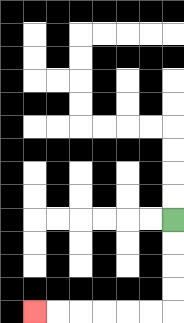{'start': '[7, 9]', 'end': '[1, 13]', 'path_directions': 'D,D,D,D,L,L,L,L,L,L', 'path_coordinates': '[[7, 9], [7, 10], [7, 11], [7, 12], [7, 13], [6, 13], [5, 13], [4, 13], [3, 13], [2, 13], [1, 13]]'}